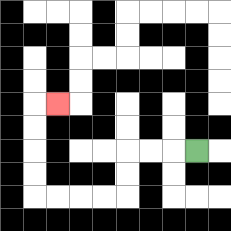{'start': '[8, 6]', 'end': '[2, 4]', 'path_directions': 'L,L,L,D,D,L,L,L,L,U,U,U,U,R', 'path_coordinates': '[[8, 6], [7, 6], [6, 6], [5, 6], [5, 7], [5, 8], [4, 8], [3, 8], [2, 8], [1, 8], [1, 7], [1, 6], [1, 5], [1, 4], [2, 4]]'}